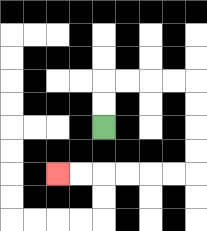{'start': '[4, 5]', 'end': '[2, 7]', 'path_directions': 'U,U,R,R,R,R,D,D,D,D,L,L,L,L,L,L', 'path_coordinates': '[[4, 5], [4, 4], [4, 3], [5, 3], [6, 3], [7, 3], [8, 3], [8, 4], [8, 5], [8, 6], [8, 7], [7, 7], [6, 7], [5, 7], [4, 7], [3, 7], [2, 7]]'}